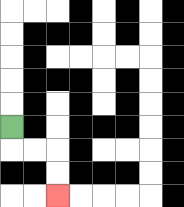{'start': '[0, 5]', 'end': '[2, 8]', 'path_directions': 'D,R,R,D,D', 'path_coordinates': '[[0, 5], [0, 6], [1, 6], [2, 6], [2, 7], [2, 8]]'}